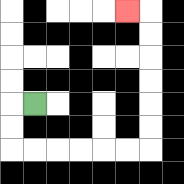{'start': '[1, 4]', 'end': '[5, 0]', 'path_directions': 'L,D,D,R,R,R,R,R,R,U,U,U,U,U,U,L', 'path_coordinates': '[[1, 4], [0, 4], [0, 5], [0, 6], [1, 6], [2, 6], [3, 6], [4, 6], [5, 6], [6, 6], [6, 5], [6, 4], [6, 3], [6, 2], [6, 1], [6, 0], [5, 0]]'}